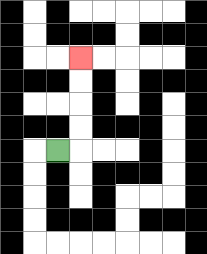{'start': '[2, 6]', 'end': '[3, 2]', 'path_directions': 'R,U,U,U,U', 'path_coordinates': '[[2, 6], [3, 6], [3, 5], [3, 4], [3, 3], [3, 2]]'}